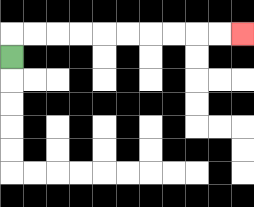{'start': '[0, 2]', 'end': '[10, 1]', 'path_directions': 'U,R,R,R,R,R,R,R,R,R,R', 'path_coordinates': '[[0, 2], [0, 1], [1, 1], [2, 1], [3, 1], [4, 1], [5, 1], [6, 1], [7, 1], [8, 1], [9, 1], [10, 1]]'}